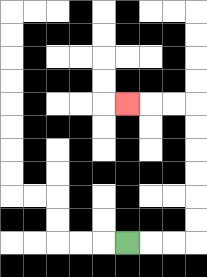{'start': '[5, 10]', 'end': '[5, 4]', 'path_directions': 'R,R,R,U,U,U,U,U,U,L,L,L', 'path_coordinates': '[[5, 10], [6, 10], [7, 10], [8, 10], [8, 9], [8, 8], [8, 7], [8, 6], [8, 5], [8, 4], [7, 4], [6, 4], [5, 4]]'}